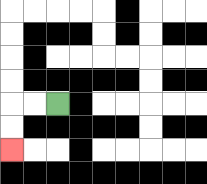{'start': '[2, 4]', 'end': '[0, 6]', 'path_directions': 'L,L,D,D', 'path_coordinates': '[[2, 4], [1, 4], [0, 4], [0, 5], [0, 6]]'}